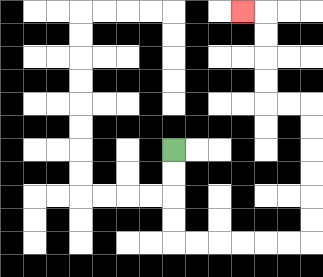{'start': '[7, 6]', 'end': '[10, 0]', 'path_directions': 'D,D,D,D,R,R,R,R,R,R,U,U,U,U,U,U,L,L,U,U,U,U,L', 'path_coordinates': '[[7, 6], [7, 7], [7, 8], [7, 9], [7, 10], [8, 10], [9, 10], [10, 10], [11, 10], [12, 10], [13, 10], [13, 9], [13, 8], [13, 7], [13, 6], [13, 5], [13, 4], [12, 4], [11, 4], [11, 3], [11, 2], [11, 1], [11, 0], [10, 0]]'}